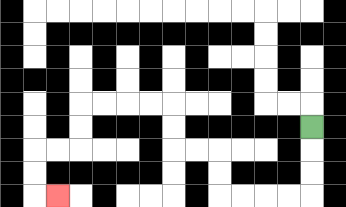{'start': '[13, 5]', 'end': '[2, 8]', 'path_directions': 'D,D,D,L,L,L,L,U,U,L,L,U,U,L,L,L,L,D,D,L,L,D,D,R', 'path_coordinates': '[[13, 5], [13, 6], [13, 7], [13, 8], [12, 8], [11, 8], [10, 8], [9, 8], [9, 7], [9, 6], [8, 6], [7, 6], [7, 5], [7, 4], [6, 4], [5, 4], [4, 4], [3, 4], [3, 5], [3, 6], [2, 6], [1, 6], [1, 7], [1, 8], [2, 8]]'}